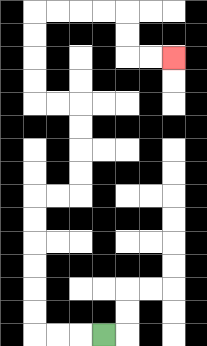{'start': '[4, 14]', 'end': '[7, 2]', 'path_directions': 'L,L,L,U,U,U,U,U,U,R,R,U,U,U,U,L,L,U,U,U,U,R,R,R,R,D,D,R,R', 'path_coordinates': '[[4, 14], [3, 14], [2, 14], [1, 14], [1, 13], [1, 12], [1, 11], [1, 10], [1, 9], [1, 8], [2, 8], [3, 8], [3, 7], [3, 6], [3, 5], [3, 4], [2, 4], [1, 4], [1, 3], [1, 2], [1, 1], [1, 0], [2, 0], [3, 0], [4, 0], [5, 0], [5, 1], [5, 2], [6, 2], [7, 2]]'}